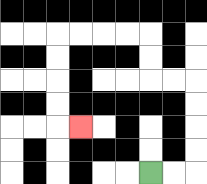{'start': '[6, 7]', 'end': '[3, 5]', 'path_directions': 'R,R,U,U,U,U,L,L,U,U,L,L,L,L,D,D,D,D,R', 'path_coordinates': '[[6, 7], [7, 7], [8, 7], [8, 6], [8, 5], [8, 4], [8, 3], [7, 3], [6, 3], [6, 2], [6, 1], [5, 1], [4, 1], [3, 1], [2, 1], [2, 2], [2, 3], [2, 4], [2, 5], [3, 5]]'}